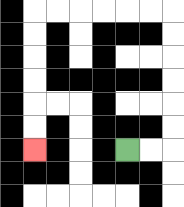{'start': '[5, 6]', 'end': '[1, 6]', 'path_directions': 'R,R,U,U,U,U,U,U,L,L,L,L,L,L,D,D,D,D,D,D', 'path_coordinates': '[[5, 6], [6, 6], [7, 6], [7, 5], [7, 4], [7, 3], [7, 2], [7, 1], [7, 0], [6, 0], [5, 0], [4, 0], [3, 0], [2, 0], [1, 0], [1, 1], [1, 2], [1, 3], [1, 4], [1, 5], [1, 6]]'}